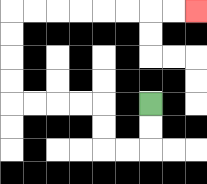{'start': '[6, 4]', 'end': '[8, 0]', 'path_directions': 'D,D,L,L,U,U,L,L,L,L,U,U,U,U,R,R,R,R,R,R,R,R', 'path_coordinates': '[[6, 4], [6, 5], [6, 6], [5, 6], [4, 6], [4, 5], [4, 4], [3, 4], [2, 4], [1, 4], [0, 4], [0, 3], [0, 2], [0, 1], [0, 0], [1, 0], [2, 0], [3, 0], [4, 0], [5, 0], [6, 0], [7, 0], [8, 0]]'}